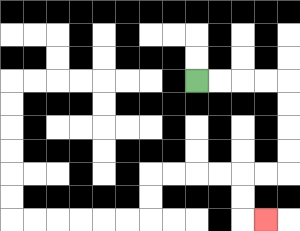{'start': '[8, 3]', 'end': '[11, 9]', 'path_directions': 'R,R,R,R,D,D,D,D,L,L,D,D,R', 'path_coordinates': '[[8, 3], [9, 3], [10, 3], [11, 3], [12, 3], [12, 4], [12, 5], [12, 6], [12, 7], [11, 7], [10, 7], [10, 8], [10, 9], [11, 9]]'}